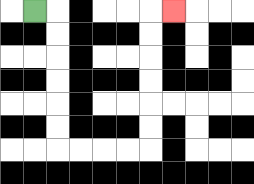{'start': '[1, 0]', 'end': '[7, 0]', 'path_directions': 'R,D,D,D,D,D,D,R,R,R,R,U,U,U,U,U,U,R', 'path_coordinates': '[[1, 0], [2, 0], [2, 1], [2, 2], [2, 3], [2, 4], [2, 5], [2, 6], [3, 6], [4, 6], [5, 6], [6, 6], [6, 5], [6, 4], [6, 3], [6, 2], [6, 1], [6, 0], [7, 0]]'}